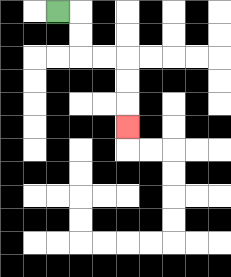{'start': '[2, 0]', 'end': '[5, 5]', 'path_directions': 'R,D,D,R,R,D,D,D', 'path_coordinates': '[[2, 0], [3, 0], [3, 1], [3, 2], [4, 2], [5, 2], [5, 3], [5, 4], [5, 5]]'}